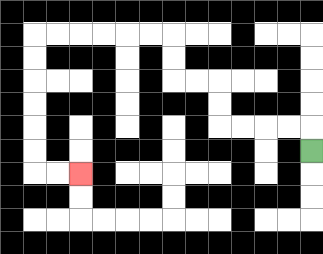{'start': '[13, 6]', 'end': '[3, 7]', 'path_directions': 'U,L,L,L,L,U,U,L,L,U,U,L,L,L,L,L,L,D,D,D,D,D,D,R,R', 'path_coordinates': '[[13, 6], [13, 5], [12, 5], [11, 5], [10, 5], [9, 5], [9, 4], [9, 3], [8, 3], [7, 3], [7, 2], [7, 1], [6, 1], [5, 1], [4, 1], [3, 1], [2, 1], [1, 1], [1, 2], [1, 3], [1, 4], [1, 5], [1, 6], [1, 7], [2, 7], [3, 7]]'}